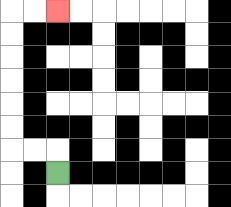{'start': '[2, 7]', 'end': '[2, 0]', 'path_directions': 'U,L,L,U,U,U,U,U,U,R,R', 'path_coordinates': '[[2, 7], [2, 6], [1, 6], [0, 6], [0, 5], [0, 4], [0, 3], [0, 2], [0, 1], [0, 0], [1, 0], [2, 0]]'}